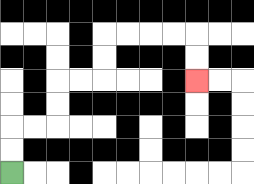{'start': '[0, 7]', 'end': '[8, 3]', 'path_directions': 'U,U,R,R,U,U,R,R,U,U,R,R,R,R,D,D', 'path_coordinates': '[[0, 7], [0, 6], [0, 5], [1, 5], [2, 5], [2, 4], [2, 3], [3, 3], [4, 3], [4, 2], [4, 1], [5, 1], [6, 1], [7, 1], [8, 1], [8, 2], [8, 3]]'}